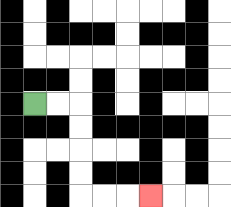{'start': '[1, 4]', 'end': '[6, 8]', 'path_directions': 'R,R,D,D,D,D,R,R,R', 'path_coordinates': '[[1, 4], [2, 4], [3, 4], [3, 5], [3, 6], [3, 7], [3, 8], [4, 8], [5, 8], [6, 8]]'}